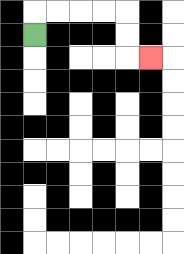{'start': '[1, 1]', 'end': '[6, 2]', 'path_directions': 'U,R,R,R,R,D,D,R', 'path_coordinates': '[[1, 1], [1, 0], [2, 0], [3, 0], [4, 0], [5, 0], [5, 1], [5, 2], [6, 2]]'}